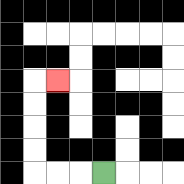{'start': '[4, 7]', 'end': '[2, 3]', 'path_directions': 'L,L,L,U,U,U,U,R', 'path_coordinates': '[[4, 7], [3, 7], [2, 7], [1, 7], [1, 6], [1, 5], [1, 4], [1, 3], [2, 3]]'}